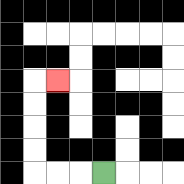{'start': '[4, 7]', 'end': '[2, 3]', 'path_directions': 'L,L,L,U,U,U,U,R', 'path_coordinates': '[[4, 7], [3, 7], [2, 7], [1, 7], [1, 6], [1, 5], [1, 4], [1, 3], [2, 3]]'}